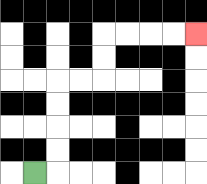{'start': '[1, 7]', 'end': '[8, 1]', 'path_directions': 'R,U,U,U,U,R,R,U,U,R,R,R,R', 'path_coordinates': '[[1, 7], [2, 7], [2, 6], [2, 5], [2, 4], [2, 3], [3, 3], [4, 3], [4, 2], [4, 1], [5, 1], [6, 1], [7, 1], [8, 1]]'}